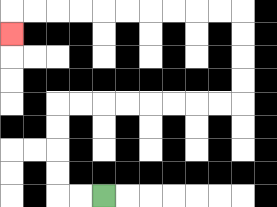{'start': '[4, 8]', 'end': '[0, 1]', 'path_directions': 'L,L,U,U,U,U,R,R,R,R,R,R,R,R,U,U,U,U,L,L,L,L,L,L,L,L,L,L,D', 'path_coordinates': '[[4, 8], [3, 8], [2, 8], [2, 7], [2, 6], [2, 5], [2, 4], [3, 4], [4, 4], [5, 4], [6, 4], [7, 4], [8, 4], [9, 4], [10, 4], [10, 3], [10, 2], [10, 1], [10, 0], [9, 0], [8, 0], [7, 0], [6, 0], [5, 0], [4, 0], [3, 0], [2, 0], [1, 0], [0, 0], [0, 1]]'}